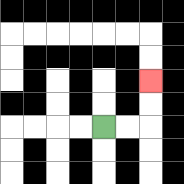{'start': '[4, 5]', 'end': '[6, 3]', 'path_directions': 'R,R,U,U', 'path_coordinates': '[[4, 5], [5, 5], [6, 5], [6, 4], [6, 3]]'}